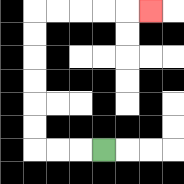{'start': '[4, 6]', 'end': '[6, 0]', 'path_directions': 'L,L,L,U,U,U,U,U,U,R,R,R,R,R', 'path_coordinates': '[[4, 6], [3, 6], [2, 6], [1, 6], [1, 5], [1, 4], [1, 3], [1, 2], [1, 1], [1, 0], [2, 0], [3, 0], [4, 0], [5, 0], [6, 0]]'}